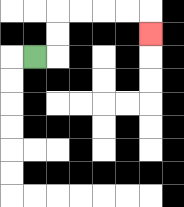{'start': '[1, 2]', 'end': '[6, 1]', 'path_directions': 'R,U,U,R,R,R,R,D', 'path_coordinates': '[[1, 2], [2, 2], [2, 1], [2, 0], [3, 0], [4, 0], [5, 0], [6, 0], [6, 1]]'}